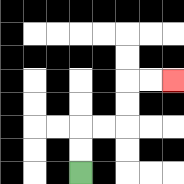{'start': '[3, 7]', 'end': '[7, 3]', 'path_directions': 'U,U,R,R,U,U,R,R', 'path_coordinates': '[[3, 7], [3, 6], [3, 5], [4, 5], [5, 5], [5, 4], [5, 3], [6, 3], [7, 3]]'}